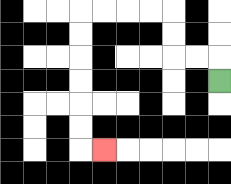{'start': '[9, 3]', 'end': '[4, 6]', 'path_directions': 'U,L,L,U,U,L,L,L,L,D,D,D,D,D,D,R', 'path_coordinates': '[[9, 3], [9, 2], [8, 2], [7, 2], [7, 1], [7, 0], [6, 0], [5, 0], [4, 0], [3, 0], [3, 1], [3, 2], [3, 3], [3, 4], [3, 5], [3, 6], [4, 6]]'}